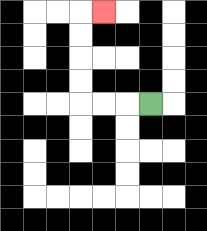{'start': '[6, 4]', 'end': '[4, 0]', 'path_directions': 'L,L,L,U,U,U,U,R', 'path_coordinates': '[[6, 4], [5, 4], [4, 4], [3, 4], [3, 3], [3, 2], [3, 1], [3, 0], [4, 0]]'}